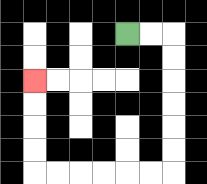{'start': '[5, 1]', 'end': '[1, 3]', 'path_directions': 'R,R,D,D,D,D,D,D,L,L,L,L,L,L,U,U,U,U', 'path_coordinates': '[[5, 1], [6, 1], [7, 1], [7, 2], [7, 3], [7, 4], [7, 5], [7, 6], [7, 7], [6, 7], [5, 7], [4, 7], [3, 7], [2, 7], [1, 7], [1, 6], [1, 5], [1, 4], [1, 3]]'}